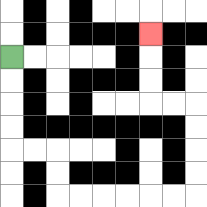{'start': '[0, 2]', 'end': '[6, 1]', 'path_directions': 'D,D,D,D,R,R,D,D,R,R,R,R,R,R,U,U,U,U,L,L,U,U,U', 'path_coordinates': '[[0, 2], [0, 3], [0, 4], [0, 5], [0, 6], [1, 6], [2, 6], [2, 7], [2, 8], [3, 8], [4, 8], [5, 8], [6, 8], [7, 8], [8, 8], [8, 7], [8, 6], [8, 5], [8, 4], [7, 4], [6, 4], [6, 3], [6, 2], [6, 1]]'}